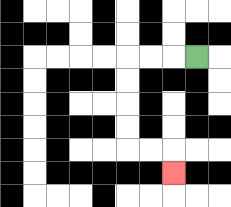{'start': '[8, 2]', 'end': '[7, 7]', 'path_directions': 'L,L,L,D,D,D,D,R,R,D', 'path_coordinates': '[[8, 2], [7, 2], [6, 2], [5, 2], [5, 3], [5, 4], [5, 5], [5, 6], [6, 6], [7, 6], [7, 7]]'}